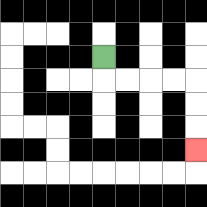{'start': '[4, 2]', 'end': '[8, 6]', 'path_directions': 'D,R,R,R,R,D,D,D', 'path_coordinates': '[[4, 2], [4, 3], [5, 3], [6, 3], [7, 3], [8, 3], [8, 4], [8, 5], [8, 6]]'}